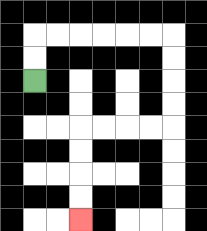{'start': '[1, 3]', 'end': '[3, 9]', 'path_directions': 'U,U,R,R,R,R,R,R,D,D,D,D,L,L,L,L,D,D,D,D', 'path_coordinates': '[[1, 3], [1, 2], [1, 1], [2, 1], [3, 1], [4, 1], [5, 1], [6, 1], [7, 1], [7, 2], [7, 3], [7, 4], [7, 5], [6, 5], [5, 5], [4, 5], [3, 5], [3, 6], [3, 7], [3, 8], [3, 9]]'}